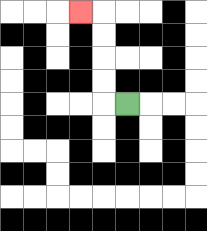{'start': '[5, 4]', 'end': '[3, 0]', 'path_directions': 'L,U,U,U,U,L', 'path_coordinates': '[[5, 4], [4, 4], [4, 3], [4, 2], [4, 1], [4, 0], [3, 0]]'}